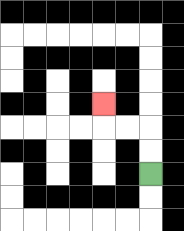{'start': '[6, 7]', 'end': '[4, 4]', 'path_directions': 'U,U,L,L,U', 'path_coordinates': '[[6, 7], [6, 6], [6, 5], [5, 5], [4, 5], [4, 4]]'}